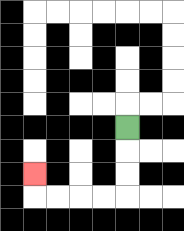{'start': '[5, 5]', 'end': '[1, 7]', 'path_directions': 'D,D,D,L,L,L,L,U', 'path_coordinates': '[[5, 5], [5, 6], [5, 7], [5, 8], [4, 8], [3, 8], [2, 8], [1, 8], [1, 7]]'}